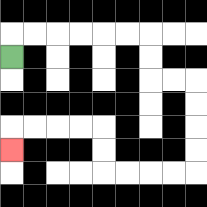{'start': '[0, 2]', 'end': '[0, 6]', 'path_directions': 'U,R,R,R,R,R,R,D,D,R,R,D,D,D,D,L,L,L,L,U,U,L,L,L,L,D', 'path_coordinates': '[[0, 2], [0, 1], [1, 1], [2, 1], [3, 1], [4, 1], [5, 1], [6, 1], [6, 2], [6, 3], [7, 3], [8, 3], [8, 4], [8, 5], [8, 6], [8, 7], [7, 7], [6, 7], [5, 7], [4, 7], [4, 6], [4, 5], [3, 5], [2, 5], [1, 5], [0, 5], [0, 6]]'}